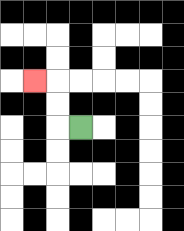{'start': '[3, 5]', 'end': '[1, 3]', 'path_directions': 'L,U,U,L', 'path_coordinates': '[[3, 5], [2, 5], [2, 4], [2, 3], [1, 3]]'}